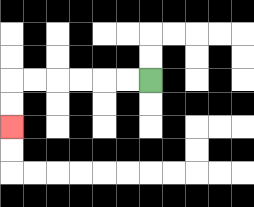{'start': '[6, 3]', 'end': '[0, 5]', 'path_directions': 'L,L,L,L,L,L,D,D', 'path_coordinates': '[[6, 3], [5, 3], [4, 3], [3, 3], [2, 3], [1, 3], [0, 3], [0, 4], [0, 5]]'}